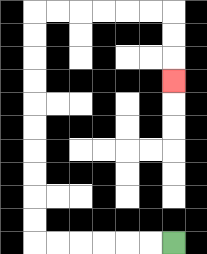{'start': '[7, 10]', 'end': '[7, 3]', 'path_directions': 'L,L,L,L,L,L,U,U,U,U,U,U,U,U,U,U,R,R,R,R,R,R,D,D,D', 'path_coordinates': '[[7, 10], [6, 10], [5, 10], [4, 10], [3, 10], [2, 10], [1, 10], [1, 9], [1, 8], [1, 7], [1, 6], [1, 5], [1, 4], [1, 3], [1, 2], [1, 1], [1, 0], [2, 0], [3, 0], [4, 0], [5, 0], [6, 0], [7, 0], [7, 1], [7, 2], [7, 3]]'}